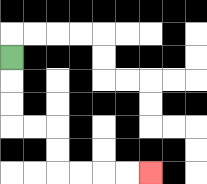{'start': '[0, 2]', 'end': '[6, 7]', 'path_directions': 'D,D,D,R,R,D,D,R,R,R,R', 'path_coordinates': '[[0, 2], [0, 3], [0, 4], [0, 5], [1, 5], [2, 5], [2, 6], [2, 7], [3, 7], [4, 7], [5, 7], [6, 7]]'}